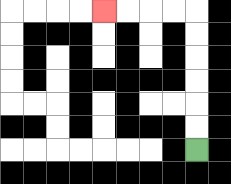{'start': '[8, 6]', 'end': '[4, 0]', 'path_directions': 'U,U,U,U,U,U,L,L,L,L', 'path_coordinates': '[[8, 6], [8, 5], [8, 4], [8, 3], [8, 2], [8, 1], [8, 0], [7, 0], [6, 0], [5, 0], [4, 0]]'}